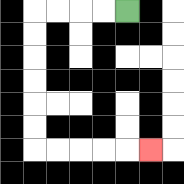{'start': '[5, 0]', 'end': '[6, 6]', 'path_directions': 'L,L,L,L,D,D,D,D,D,D,R,R,R,R,R', 'path_coordinates': '[[5, 0], [4, 0], [3, 0], [2, 0], [1, 0], [1, 1], [1, 2], [1, 3], [1, 4], [1, 5], [1, 6], [2, 6], [3, 6], [4, 6], [5, 6], [6, 6]]'}